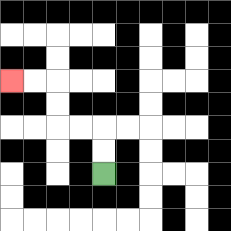{'start': '[4, 7]', 'end': '[0, 3]', 'path_directions': 'U,U,L,L,U,U,L,L', 'path_coordinates': '[[4, 7], [4, 6], [4, 5], [3, 5], [2, 5], [2, 4], [2, 3], [1, 3], [0, 3]]'}